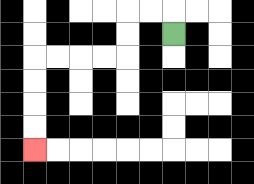{'start': '[7, 1]', 'end': '[1, 6]', 'path_directions': 'U,L,L,D,D,L,L,L,L,D,D,D,D', 'path_coordinates': '[[7, 1], [7, 0], [6, 0], [5, 0], [5, 1], [5, 2], [4, 2], [3, 2], [2, 2], [1, 2], [1, 3], [1, 4], [1, 5], [1, 6]]'}